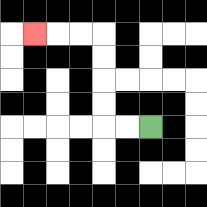{'start': '[6, 5]', 'end': '[1, 1]', 'path_directions': 'L,L,U,U,U,U,L,L,L', 'path_coordinates': '[[6, 5], [5, 5], [4, 5], [4, 4], [4, 3], [4, 2], [4, 1], [3, 1], [2, 1], [1, 1]]'}